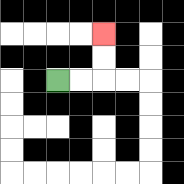{'start': '[2, 3]', 'end': '[4, 1]', 'path_directions': 'R,R,U,U', 'path_coordinates': '[[2, 3], [3, 3], [4, 3], [4, 2], [4, 1]]'}